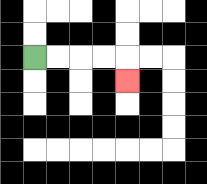{'start': '[1, 2]', 'end': '[5, 3]', 'path_directions': 'R,R,R,R,D', 'path_coordinates': '[[1, 2], [2, 2], [3, 2], [4, 2], [5, 2], [5, 3]]'}